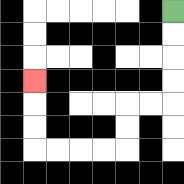{'start': '[7, 0]', 'end': '[1, 3]', 'path_directions': 'D,D,D,D,L,L,D,D,L,L,L,L,U,U,U', 'path_coordinates': '[[7, 0], [7, 1], [7, 2], [7, 3], [7, 4], [6, 4], [5, 4], [5, 5], [5, 6], [4, 6], [3, 6], [2, 6], [1, 6], [1, 5], [1, 4], [1, 3]]'}